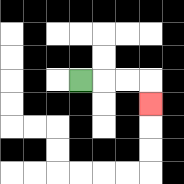{'start': '[3, 3]', 'end': '[6, 4]', 'path_directions': 'R,R,R,D', 'path_coordinates': '[[3, 3], [4, 3], [5, 3], [6, 3], [6, 4]]'}